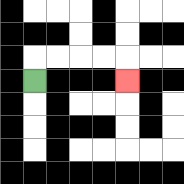{'start': '[1, 3]', 'end': '[5, 3]', 'path_directions': 'U,R,R,R,R,D', 'path_coordinates': '[[1, 3], [1, 2], [2, 2], [3, 2], [4, 2], [5, 2], [5, 3]]'}